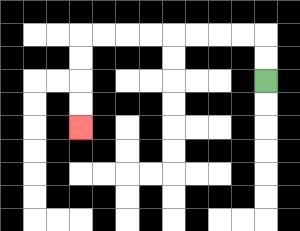{'start': '[11, 3]', 'end': '[3, 5]', 'path_directions': 'U,U,L,L,L,L,L,L,L,L,D,D,D,D', 'path_coordinates': '[[11, 3], [11, 2], [11, 1], [10, 1], [9, 1], [8, 1], [7, 1], [6, 1], [5, 1], [4, 1], [3, 1], [3, 2], [3, 3], [3, 4], [3, 5]]'}